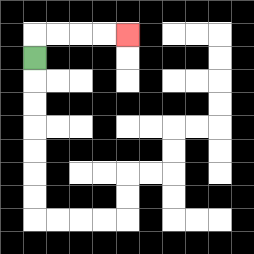{'start': '[1, 2]', 'end': '[5, 1]', 'path_directions': 'U,R,R,R,R', 'path_coordinates': '[[1, 2], [1, 1], [2, 1], [3, 1], [4, 1], [5, 1]]'}